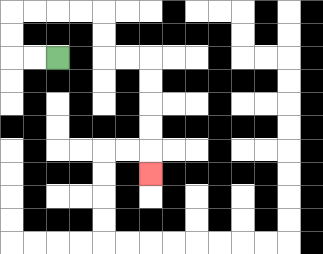{'start': '[2, 2]', 'end': '[6, 7]', 'path_directions': 'L,L,U,U,R,R,R,R,D,D,R,R,D,D,D,D,D', 'path_coordinates': '[[2, 2], [1, 2], [0, 2], [0, 1], [0, 0], [1, 0], [2, 0], [3, 0], [4, 0], [4, 1], [4, 2], [5, 2], [6, 2], [6, 3], [6, 4], [6, 5], [6, 6], [6, 7]]'}